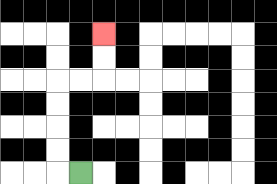{'start': '[3, 7]', 'end': '[4, 1]', 'path_directions': 'L,U,U,U,U,R,R,U,U', 'path_coordinates': '[[3, 7], [2, 7], [2, 6], [2, 5], [2, 4], [2, 3], [3, 3], [4, 3], [4, 2], [4, 1]]'}